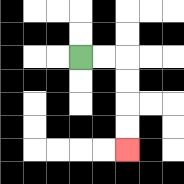{'start': '[3, 2]', 'end': '[5, 6]', 'path_directions': 'R,R,D,D,D,D', 'path_coordinates': '[[3, 2], [4, 2], [5, 2], [5, 3], [5, 4], [5, 5], [5, 6]]'}